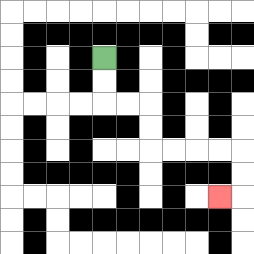{'start': '[4, 2]', 'end': '[9, 8]', 'path_directions': 'D,D,R,R,D,D,R,R,R,R,D,D,L', 'path_coordinates': '[[4, 2], [4, 3], [4, 4], [5, 4], [6, 4], [6, 5], [6, 6], [7, 6], [8, 6], [9, 6], [10, 6], [10, 7], [10, 8], [9, 8]]'}